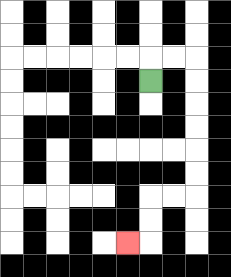{'start': '[6, 3]', 'end': '[5, 10]', 'path_directions': 'U,R,R,D,D,D,D,D,D,L,L,D,D,L', 'path_coordinates': '[[6, 3], [6, 2], [7, 2], [8, 2], [8, 3], [8, 4], [8, 5], [8, 6], [8, 7], [8, 8], [7, 8], [6, 8], [6, 9], [6, 10], [5, 10]]'}